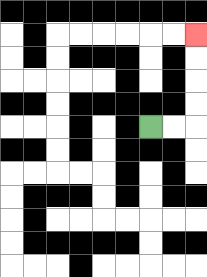{'start': '[6, 5]', 'end': '[8, 1]', 'path_directions': 'R,R,U,U,U,U', 'path_coordinates': '[[6, 5], [7, 5], [8, 5], [8, 4], [8, 3], [8, 2], [8, 1]]'}